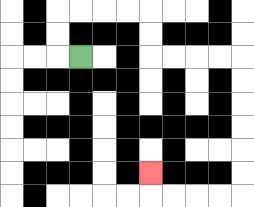{'start': '[3, 2]', 'end': '[6, 7]', 'path_directions': 'L,U,U,R,R,R,R,D,D,R,R,R,R,D,D,D,D,D,D,L,L,L,L,U', 'path_coordinates': '[[3, 2], [2, 2], [2, 1], [2, 0], [3, 0], [4, 0], [5, 0], [6, 0], [6, 1], [6, 2], [7, 2], [8, 2], [9, 2], [10, 2], [10, 3], [10, 4], [10, 5], [10, 6], [10, 7], [10, 8], [9, 8], [8, 8], [7, 8], [6, 8], [6, 7]]'}